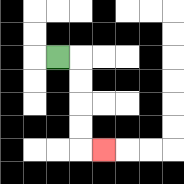{'start': '[2, 2]', 'end': '[4, 6]', 'path_directions': 'R,D,D,D,D,R', 'path_coordinates': '[[2, 2], [3, 2], [3, 3], [3, 4], [3, 5], [3, 6], [4, 6]]'}